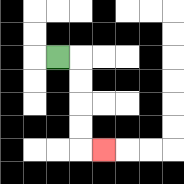{'start': '[2, 2]', 'end': '[4, 6]', 'path_directions': 'R,D,D,D,D,R', 'path_coordinates': '[[2, 2], [3, 2], [3, 3], [3, 4], [3, 5], [3, 6], [4, 6]]'}